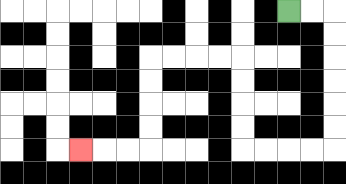{'start': '[12, 0]', 'end': '[3, 6]', 'path_directions': 'R,R,D,D,D,D,D,D,L,L,L,L,U,U,U,U,L,L,L,L,D,D,D,D,L,L,L', 'path_coordinates': '[[12, 0], [13, 0], [14, 0], [14, 1], [14, 2], [14, 3], [14, 4], [14, 5], [14, 6], [13, 6], [12, 6], [11, 6], [10, 6], [10, 5], [10, 4], [10, 3], [10, 2], [9, 2], [8, 2], [7, 2], [6, 2], [6, 3], [6, 4], [6, 5], [6, 6], [5, 6], [4, 6], [3, 6]]'}